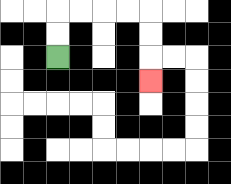{'start': '[2, 2]', 'end': '[6, 3]', 'path_directions': 'U,U,R,R,R,R,D,D,D', 'path_coordinates': '[[2, 2], [2, 1], [2, 0], [3, 0], [4, 0], [5, 0], [6, 0], [6, 1], [6, 2], [6, 3]]'}